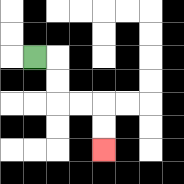{'start': '[1, 2]', 'end': '[4, 6]', 'path_directions': 'R,D,D,R,R,D,D', 'path_coordinates': '[[1, 2], [2, 2], [2, 3], [2, 4], [3, 4], [4, 4], [4, 5], [4, 6]]'}